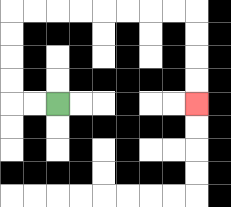{'start': '[2, 4]', 'end': '[8, 4]', 'path_directions': 'L,L,U,U,U,U,R,R,R,R,R,R,R,R,D,D,D,D', 'path_coordinates': '[[2, 4], [1, 4], [0, 4], [0, 3], [0, 2], [0, 1], [0, 0], [1, 0], [2, 0], [3, 0], [4, 0], [5, 0], [6, 0], [7, 0], [8, 0], [8, 1], [8, 2], [8, 3], [8, 4]]'}